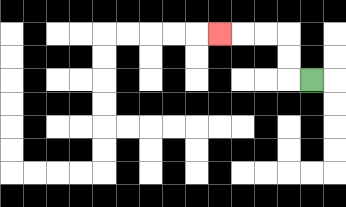{'start': '[13, 3]', 'end': '[9, 1]', 'path_directions': 'L,U,U,L,L,L', 'path_coordinates': '[[13, 3], [12, 3], [12, 2], [12, 1], [11, 1], [10, 1], [9, 1]]'}